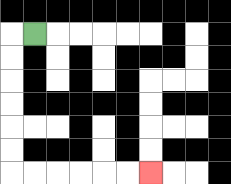{'start': '[1, 1]', 'end': '[6, 7]', 'path_directions': 'L,D,D,D,D,D,D,R,R,R,R,R,R', 'path_coordinates': '[[1, 1], [0, 1], [0, 2], [0, 3], [0, 4], [0, 5], [0, 6], [0, 7], [1, 7], [2, 7], [3, 7], [4, 7], [5, 7], [6, 7]]'}